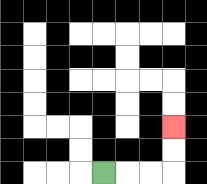{'start': '[4, 7]', 'end': '[7, 5]', 'path_directions': 'R,R,R,U,U', 'path_coordinates': '[[4, 7], [5, 7], [6, 7], [7, 7], [7, 6], [7, 5]]'}